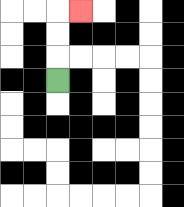{'start': '[2, 3]', 'end': '[3, 0]', 'path_directions': 'U,U,U,R', 'path_coordinates': '[[2, 3], [2, 2], [2, 1], [2, 0], [3, 0]]'}